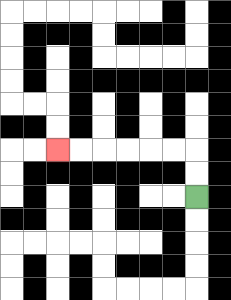{'start': '[8, 8]', 'end': '[2, 6]', 'path_directions': 'U,U,L,L,L,L,L,L', 'path_coordinates': '[[8, 8], [8, 7], [8, 6], [7, 6], [6, 6], [5, 6], [4, 6], [3, 6], [2, 6]]'}